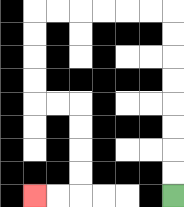{'start': '[7, 8]', 'end': '[1, 8]', 'path_directions': 'U,U,U,U,U,U,U,U,L,L,L,L,L,L,D,D,D,D,R,R,D,D,D,D,L,L', 'path_coordinates': '[[7, 8], [7, 7], [7, 6], [7, 5], [7, 4], [7, 3], [7, 2], [7, 1], [7, 0], [6, 0], [5, 0], [4, 0], [3, 0], [2, 0], [1, 0], [1, 1], [1, 2], [1, 3], [1, 4], [2, 4], [3, 4], [3, 5], [3, 6], [3, 7], [3, 8], [2, 8], [1, 8]]'}